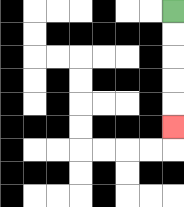{'start': '[7, 0]', 'end': '[7, 5]', 'path_directions': 'D,D,D,D,D', 'path_coordinates': '[[7, 0], [7, 1], [7, 2], [7, 3], [7, 4], [7, 5]]'}